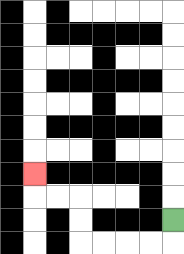{'start': '[7, 9]', 'end': '[1, 7]', 'path_directions': 'D,L,L,L,L,U,U,L,L,U', 'path_coordinates': '[[7, 9], [7, 10], [6, 10], [5, 10], [4, 10], [3, 10], [3, 9], [3, 8], [2, 8], [1, 8], [1, 7]]'}